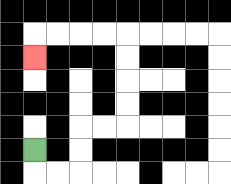{'start': '[1, 6]', 'end': '[1, 2]', 'path_directions': 'D,R,R,U,U,R,R,U,U,U,U,L,L,L,L,D', 'path_coordinates': '[[1, 6], [1, 7], [2, 7], [3, 7], [3, 6], [3, 5], [4, 5], [5, 5], [5, 4], [5, 3], [5, 2], [5, 1], [4, 1], [3, 1], [2, 1], [1, 1], [1, 2]]'}